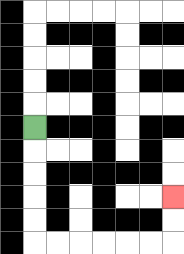{'start': '[1, 5]', 'end': '[7, 8]', 'path_directions': 'D,D,D,D,D,R,R,R,R,R,R,U,U', 'path_coordinates': '[[1, 5], [1, 6], [1, 7], [1, 8], [1, 9], [1, 10], [2, 10], [3, 10], [4, 10], [5, 10], [6, 10], [7, 10], [7, 9], [7, 8]]'}